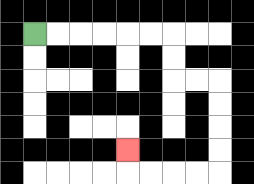{'start': '[1, 1]', 'end': '[5, 6]', 'path_directions': 'R,R,R,R,R,R,D,D,R,R,D,D,D,D,L,L,L,L,U', 'path_coordinates': '[[1, 1], [2, 1], [3, 1], [4, 1], [5, 1], [6, 1], [7, 1], [7, 2], [7, 3], [8, 3], [9, 3], [9, 4], [9, 5], [9, 6], [9, 7], [8, 7], [7, 7], [6, 7], [5, 7], [5, 6]]'}